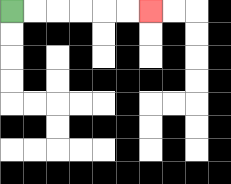{'start': '[0, 0]', 'end': '[6, 0]', 'path_directions': 'R,R,R,R,R,R', 'path_coordinates': '[[0, 0], [1, 0], [2, 0], [3, 0], [4, 0], [5, 0], [6, 0]]'}